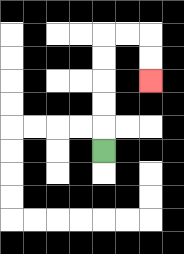{'start': '[4, 6]', 'end': '[6, 3]', 'path_directions': 'U,U,U,U,U,R,R,D,D', 'path_coordinates': '[[4, 6], [4, 5], [4, 4], [4, 3], [4, 2], [4, 1], [5, 1], [6, 1], [6, 2], [6, 3]]'}